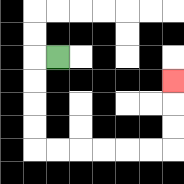{'start': '[2, 2]', 'end': '[7, 3]', 'path_directions': 'L,D,D,D,D,R,R,R,R,R,R,U,U,U', 'path_coordinates': '[[2, 2], [1, 2], [1, 3], [1, 4], [1, 5], [1, 6], [2, 6], [3, 6], [4, 6], [5, 6], [6, 6], [7, 6], [7, 5], [7, 4], [7, 3]]'}